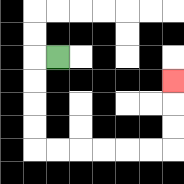{'start': '[2, 2]', 'end': '[7, 3]', 'path_directions': 'L,D,D,D,D,R,R,R,R,R,R,U,U,U', 'path_coordinates': '[[2, 2], [1, 2], [1, 3], [1, 4], [1, 5], [1, 6], [2, 6], [3, 6], [4, 6], [5, 6], [6, 6], [7, 6], [7, 5], [7, 4], [7, 3]]'}